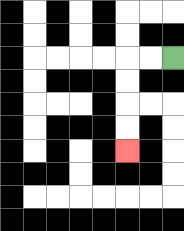{'start': '[7, 2]', 'end': '[5, 6]', 'path_directions': 'L,L,D,D,D,D', 'path_coordinates': '[[7, 2], [6, 2], [5, 2], [5, 3], [5, 4], [5, 5], [5, 6]]'}